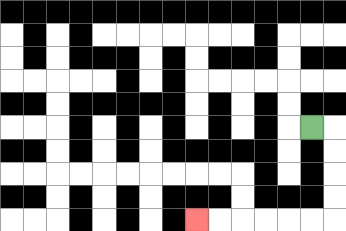{'start': '[13, 5]', 'end': '[8, 9]', 'path_directions': 'R,D,D,D,D,L,L,L,L,L,L', 'path_coordinates': '[[13, 5], [14, 5], [14, 6], [14, 7], [14, 8], [14, 9], [13, 9], [12, 9], [11, 9], [10, 9], [9, 9], [8, 9]]'}